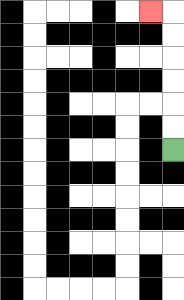{'start': '[7, 6]', 'end': '[6, 0]', 'path_directions': 'U,U,U,U,U,U,L', 'path_coordinates': '[[7, 6], [7, 5], [7, 4], [7, 3], [7, 2], [7, 1], [7, 0], [6, 0]]'}